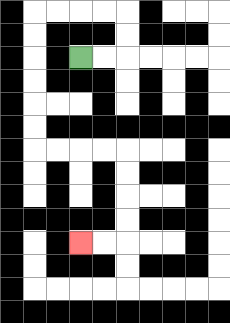{'start': '[3, 2]', 'end': '[3, 10]', 'path_directions': 'R,R,U,U,L,L,L,L,D,D,D,D,D,D,R,R,R,R,D,D,D,D,L,L', 'path_coordinates': '[[3, 2], [4, 2], [5, 2], [5, 1], [5, 0], [4, 0], [3, 0], [2, 0], [1, 0], [1, 1], [1, 2], [1, 3], [1, 4], [1, 5], [1, 6], [2, 6], [3, 6], [4, 6], [5, 6], [5, 7], [5, 8], [5, 9], [5, 10], [4, 10], [3, 10]]'}